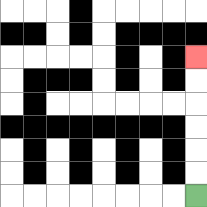{'start': '[8, 8]', 'end': '[8, 2]', 'path_directions': 'U,U,U,U,U,U', 'path_coordinates': '[[8, 8], [8, 7], [8, 6], [8, 5], [8, 4], [8, 3], [8, 2]]'}